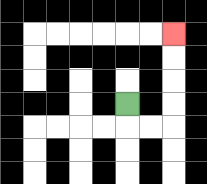{'start': '[5, 4]', 'end': '[7, 1]', 'path_directions': 'D,R,R,U,U,U,U', 'path_coordinates': '[[5, 4], [5, 5], [6, 5], [7, 5], [7, 4], [7, 3], [7, 2], [7, 1]]'}